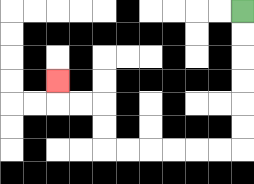{'start': '[10, 0]', 'end': '[2, 3]', 'path_directions': 'D,D,D,D,D,D,L,L,L,L,L,L,U,U,L,L,U', 'path_coordinates': '[[10, 0], [10, 1], [10, 2], [10, 3], [10, 4], [10, 5], [10, 6], [9, 6], [8, 6], [7, 6], [6, 6], [5, 6], [4, 6], [4, 5], [4, 4], [3, 4], [2, 4], [2, 3]]'}